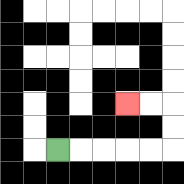{'start': '[2, 6]', 'end': '[5, 4]', 'path_directions': 'R,R,R,R,R,U,U,L,L', 'path_coordinates': '[[2, 6], [3, 6], [4, 6], [5, 6], [6, 6], [7, 6], [7, 5], [7, 4], [6, 4], [5, 4]]'}